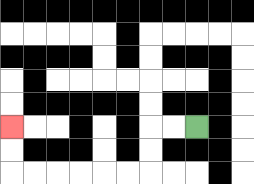{'start': '[8, 5]', 'end': '[0, 5]', 'path_directions': 'L,L,D,D,L,L,L,L,L,L,U,U', 'path_coordinates': '[[8, 5], [7, 5], [6, 5], [6, 6], [6, 7], [5, 7], [4, 7], [3, 7], [2, 7], [1, 7], [0, 7], [0, 6], [0, 5]]'}